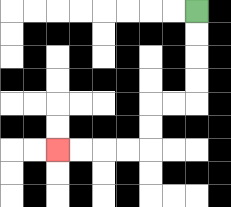{'start': '[8, 0]', 'end': '[2, 6]', 'path_directions': 'D,D,D,D,L,L,D,D,L,L,L,L', 'path_coordinates': '[[8, 0], [8, 1], [8, 2], [8, 3], [8, 4], [7, 4], [6, 4], [6, 5], [6, 6], [5, 6], [4, 6], [3, 6], [2, 6]]'}